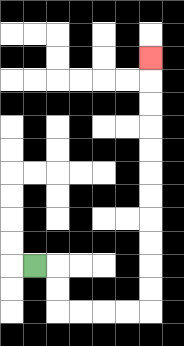{'start': '[1, 11]', 'end': '[6, 2]', 'path_directions': 'R,D,D,R,R,R,R,U,U,U,U,U,U,U,U,U,U,U', 'path_coordinates': '[[1, 11], [2, 11], [2, 12], [2, 13], [3, 13], [4, 13], [5, 13], [6, 13], [6, 12], [6, 11], [6, 10], [6, 9], [6, 8], [6, 7], [6, 6], [6, 5], [6, 4], [6, 3], [6, 2]]'}